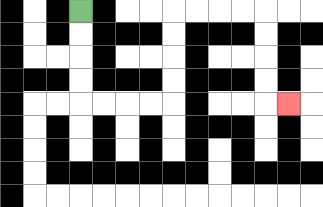{'start': '[3, 0]', 'end': '[12, 4]', 'path_directions': 'D,D,D,D,R,R,R,R,U,U,U,U,R,R,R,R,D,D,D,D,R', 'path_coordinates': '[[3, 0], [3, 1], [3, 2], [3, 3], [3, 4], [4, 4], [5, 4], [6, 4], [7, 4], [7, 3], [7, 2], [7, 1], [7, 0], [8, 0], [9, 0], [10, 0], [11, 0], [11, 1], [11, 2], [11, 3], [11, 4], [12, 4]]'}